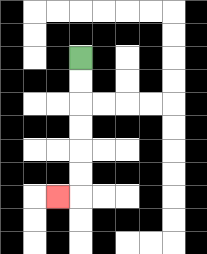{'start': '[3, 2]', 'end': '[2, 8]', 'path_directions': 'D,D,D,D,D,D,L', 'path_coordinates': '[[3, 2], [3, 3], [3, 4], [3, 5], [3, 6], [3, 7], [3, 8], [2, 8]]'}